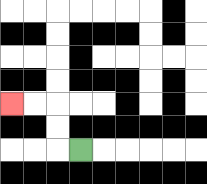{'start': '[3, 6]', 'end': '[0, 4]', 'path_directions': 'L,U,U,L,L', 'path_coordinates': '[[3, 6], [2, 6], [2, 5], [2, 4], [1, 4], [0, 4]]'}